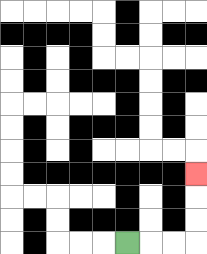{'start': '[5, 10]', 'end': '[8, 7]', 'path_directions': 'R,R,R,U,U,U', 'path_coordinates': '[[5, 10], [6, 10], [7, 10], [8, 10], [8, 9], [8, 8], [8, 7]]'}